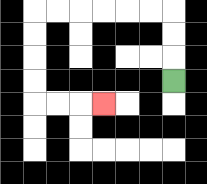{'start': '[7, 3]', 'end': '[4, 4]', 'path_directions': 'U,U,U,L,L,L,L,L,L,D,D,D,D,R,R,R', 'path_coordinates': '[[7, 3], [7, 2], [7, 1], [7, 0], [6, 0], [5, 0], [4, 0], [3, 0], [2, 0], [1, 0], [1, 1], [1, 2], [1, 3], [1, 4], [2, 4], [3, 4], [4, 4]]'}